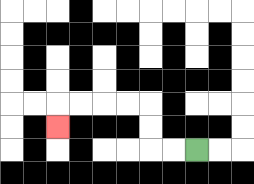{'start': '[8, 6]', 'end': '[2, 5]', 'path_directions': 'L,L,U,U,L,L,L,L,D', 'path_coordinates': '[[8, 6], [7, 6], [6, 6], [6, 5], [6, 4], [5, 4], [4, 4], [3, 4], [2, 4], [2, 5]]'}